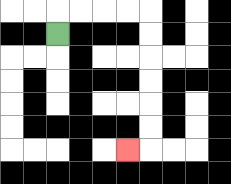{'start': '[2, 1]', 'end': '[5, 6]', 'path_directions': 'U,R,R,R,R,D,D,D,D,D,D,L', 'path_coordinates': '[[2, 1], [2, 0], [3, 0], [4, 0], [5, 0], [6, 0], [6, 1], [6, 2], [6, 3], [6, 4], [6, 5], [6, 6], [5, 6]]'}